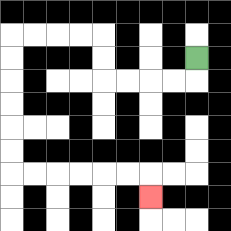{'start': '[8, 2]', 'end': '[6, 8]', 'path_directions': 'D,L,L,L,L,U,U,L,L,L,L,D,D,D,D,D,D,R,R,R,R,R,R,D', 'path_coordinates': '[[8, 2], [8, 3], [7, 3], [6, 3], [5, 3], [4, 3], [4, 2], [4, 1], [3, 1], [2, 1], [1, 1], [0, 1], [0, 2], [0, 3], [0, 4], [0, 5], [0, 6], [0, 7], [1, 7], [2, 7], [3, 7], [4, 7], [5, 7], [6, 7], [6, 8]]'}